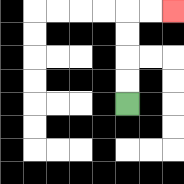{'start': '[5, 4]', 'end': '[7, 0]', 'path_directions': 'U,U,U,U,R,R', 'path_coordinates': '[[5, 4], [5, 3], [5, 2], [5, 1], [5, 0], [6, 0], [7, 0]]'}